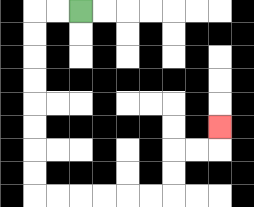{'start': '[3, 0]', 'end': '[9, 5]', 'path_directions': 'L,L,D,D,D,D,D,D,D,D,R,R,R,R,R,R,U,U,R,R,U', 'path_coordinates': '[[3, 0], [2, 0], [1, 0], [1, 1], [1, 2], [1, 3], [1, 4], [1, 5], [1, 6], [1, 7], [1, 8], [2, 8], [3, 8], [4, 8], [5, 8], [6, 8], [7, 8], [7, 7], [7, 6], [8, 6], [9, 6], [9, 5]]'}